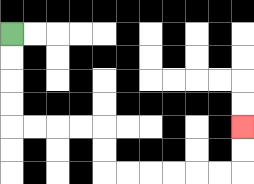{'start': '[0, 1]', 'end': '[10, 5]', 'path_directions': 'D,D,D,D,R,R,R,R,D,D,R,R,R,R,R,R,U,U', 'path_coordinates': '[[0, 1], [0, 2], [0, 3], [0, 4], [0, 5], [1, 5], [2, 5], [3, 5], [4, 5], [4, 6], [4, 7], [5, 7], [6, 7], [7, 7], [8, 7], [9, 7], [10, 7], [10, 6], [10, 5]]'}